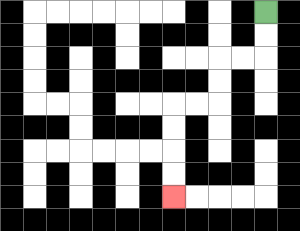{'start': '[11, 0]', 'end': '[7, 8]', 'path_directions': 'D,D,L,L,D,D,L,L,D,D,D,D', 'path_coordinates': '[[11, 0], [11, 1], [11, 2], [10, 2], [9, 2], [9, 3], [9, 4], [8, 4], [7, 4], [7, 5], [7, 6], [7, 7], [7, 8]]'}